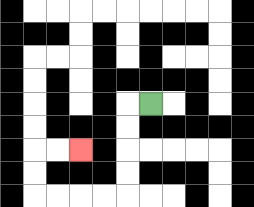{'start': '[6, 4]', 'end': '[3, 6]', 'path_directions': 'L,D,D,D,D,L,L,L,L,U,U,R,R', 'path_coordinates': '[[6, 4], [5, 4], [5, 5], [5, 6], [5, 7], [5, 8], [4, 8], [3, 8], [2, 8], [1, 8], [1, 7], [1, 6], [2, 6], [3, 6]]'}